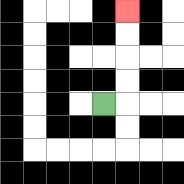{'start': '[4, 4]', 'end': '[5, 0]', 'path_directions': 'R,U,U,U,U', 'path_coordinates': '[[4, 4], [5, 4], [5, 3], [5, 2], [5, 1], [5, 0]]'}